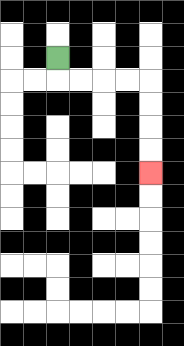{'start': '[2, 2]', 'end': '[6, 7]', 'path_directions': 'D,R,R,R,R,D,D,D,D', 'path_coordinates': '[[2, 2], [2, 3], [3, 3], [4, 3], [5, 3], [6, 3], [6, 4], [6, 5], [6, 6], [6, 7]]'}